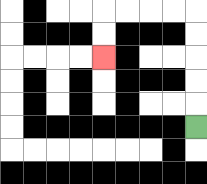{'start': '[8, 5]', 'end': '[4, 2]', 'path_directions': 'U,U,U,U,U,L,L,L,L,D,D', 'path_coordinates': '[[8, 5], [8, 4], [8, 3], [8, 2], [8, 1], [8, 0], [7, 0], [6, 0], [5, 0], [4, 0], [4, 1], [4, 2]]'}